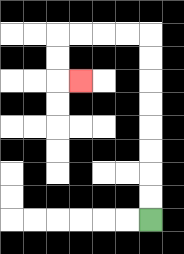{'start': '[6, 9]', 'end': '[3, 3]', 'path_directions': 'U,U,U,U,U,U,U,U,L,L,L,L,D,D,R', 'path_coordinates': '[[6, 9], [6, 8], [6, 7], [6, 6], [6, 5], [6, 4], [6, 3], [6, 2], [6, 1], [5, 1], [4, 1], [3, 1], [2, 1], [2, 2], [2, 3], [3, 3]]'}